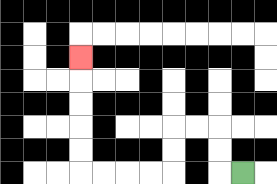{'start': '[10, 7]', 'end': '[3, 2]', 'path_directions': 'L,U,U,L,L,D,D,L,L,L,L,U,U,U,U,U', 'path_coordinates': '[[10, 7], [9, 7], [9, 6], [9, 5], [8, 5], [7, 5], [7, 6], [7, 7], [6, 7], [5, 7], [4, 7], [3, 7], [3, 6], [3, 5], [3, 4], [3, 3], [3, 2]]'}